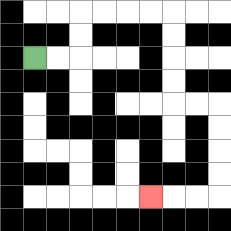{'start': '[1, 2]', 'end': '[6, 8]', 'path_directions': 'R,R,U,U,R,R,R,R,D,D,D,D,R,R,D,D,D,D,L,L,L', 'path_coordinates': '[[1, 2], [2, 2], [3, 2], [3, 1], [3, 0], [4, 0], [5, 0], [6, 0], [7, 0], [7, 1], [7, 2], [7, 3], [7, 4], [8, 4], [9, 4], [9, 5], [9, 6], [9, 7], [9, 8], [8, 8], [7, 8], [6, 8]]'}